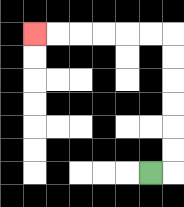{'start': '[6, 7]', 'end': '[1, 1]', 'path_directions': 'R,U,U,U,U,U,U,L,L,L,L,L,L', 'path_coordinates': '[[6, 7], [7, 7], [7, 6], [7, 5], [7, 4], [7, 3], [7, 2], [7, 1], [6, 1], [5, 1], [4, 1], [3, 1], [2, 1], [1, 1]]'}